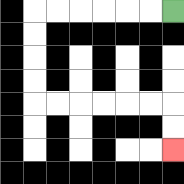{'start': '[7, 0]', 'end': '[7, 6]', 'path_directions': 'L,L,L,L,L,L,D,D,D,D,R,R,R,R,R,R,D,D', 'path_coordinates': '[[7, 0], [6, 0], [5, 0], [4, 0], [3, 0], [2, 0], [1, 0], [1, 1], [1, 2], [1, 3], [1, 4], [2, 4], [3, 4], [4, 4], [5, 4], [6, 4], [7, 4], [7, 5], [7, 6]]'}